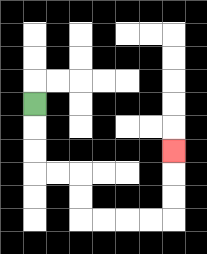{'start': '[1, 4]', 'end': '[7, 6]', 'path_directions': 'D,D,D,R,R,D,D,R,R,R,R,U,U,U', 'path_coordinates': '[[1, 4], [1, 5], [1, 6], [1, 7], [2, 7], [3, 7], [3, 8], [3, 9], [4, 9], [5, 9], [6, 9], [7, 9], [7, 8], [7, 7], [7, 6]]'}